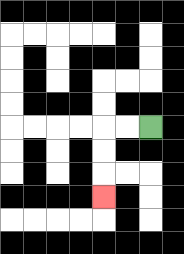{'start': '[6, 5]', 'end': '[4, 8]', 'path_directions': 'L,L,D,D,D', 'path_coordinates': '[[6, 5], [5, 5], [4, 5], [4, 6], [4, 7], [4, 8]]'}